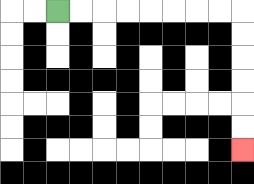{'start': '[2, 0]', 'end': '[10, 6]', 'path_directions': 'R,R,R,R,R,R,R,R,D,D,D,D,D,D', 'path_coordinates': '[[2, 0], [3, 0], [4, 0], [5, 0], [6, 0], [7, 0], [8, 0], [9, 0], [10, 0], [10, 1], [10, 2], [10, 3], [10, 4], [10, 5], [10, 6]]'}